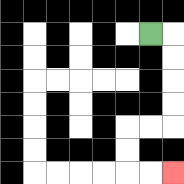{'start': '[6, 1]', 'end': '[7, 7]', 'path_directions': 'R,D,D,D,D,L,L,D,D,R,R', 'path_coordinates': '[[6, 1], [7, 1], [7, 2], [7, 3], [7, 4], [7, 5], [6, 5], [5, 5], [5, 6], [5, 7], [6, 7], [7, 7]]'}